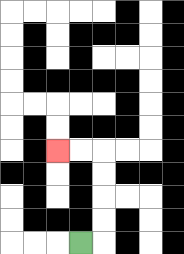{'start': '[3, 10]', 'end': '[2, 6]', 'path_directions': 'R,U,U,U,U,L,L', 'path_coordinates': '[[3, 10], [4, 10], [4, 9], [4, 8], [4, 7], [4, 6], [3, 6], [2, 6]]'}